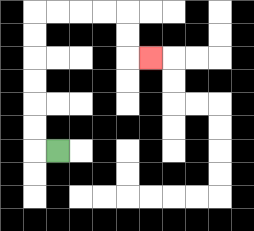{'start': '[2, 6]', 'end': '[6, 2]', 'path_directions': 'L,U,U,U,U,U,U,R,R,R,R,D,D,R', 'path_coordinates': '[[2, 6], [1, 6], [1, 5], [1, 4], [1, 3], [1, 2], [1, 1], [1, 0], [2, 0], [3, 0], [4, 0], [5, 0], [5, 1], [5, 2], [6, 2]]'}